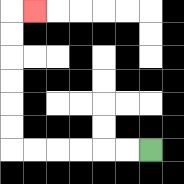{'start': '[6, 6]', 'end': '[1, 0]', 'path_directions': 'L,L,L,L,L,L,U,U,U,U,U,U,R', 'path_coordinates': '[[6, 6], [5, 6], [4, 6], [3, 6], [2, 6], [1, 6], [0, 6], [0, 5], [0, 4], [0, 3], [0, 2], [0, 1], [0, 0], [1, 0]]'}